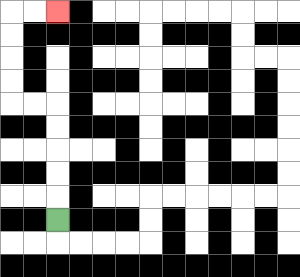{'start': '[2, 9]', 'end': '[2, 0]', 'path_directions': 'U,U,U,U,U,L,L,U,U,U,U,R,R', 'path_coordinates': '[[2, 9], [2, 8], [2, 7], [2, 6], [2, 5], [2, 4], [1, 4], [0, 4], [0, 3], [0, 2], [0, 1], [0, 0], [1, 0], [2, 0]]'}